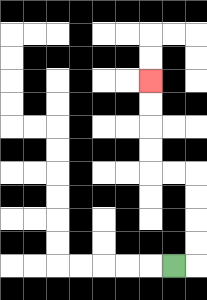{'start': '[7, 11]', 'end': '[6, 3]', 'path_directions': 'R,U,U,U,U,L,L,U,U,U,U', 'path_coordinates': '[[7, 11], [8, 11], [8, 10], [8, 9], [8, 8], [8, 7], [7, 7], [6, 7], [6, 6], [6, 5], [6, 4], [6, 3]]'}